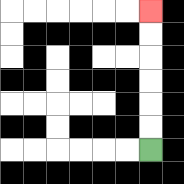{'start': '[6, 6]', 'end': '[6, 0]', 'path_directions': 'U,U,U,U,U,U', 'path_coordinates': '[[6, 6], [6, 5], [6, 4], [6, 3], [6, 2], [6, 1], [6, 0]]'}